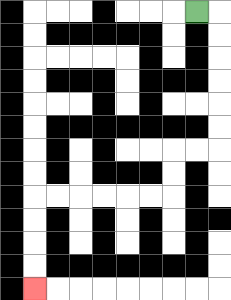{'start': '[8, 0]', 'end': '[1, 12]', 'path_directions': 'R,D,D,D,D,D,D,L,L,D,D,L,L,L,L,L,L,D,D,D,D', 'path_coordinates': '[[8, 0], [9, 0], [9, 1], [9, 2], [9, 3], [9, 4], [9, 5], [9, 6], [8, 6], [7, 6], [7, 7], [7, 8], [6, 8], [5, 8], [4, 8], [3, 8], [2, 8], [1, 8], [1, 9], [1, 10], [1, 11], [1, 12]]'}